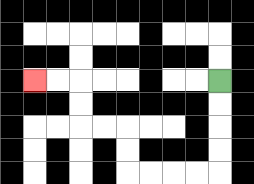{'start': '[9, 3]', 'end': '[1, 3]', 'path_directions': 'D,D,D,D,L,L,L,L,U,U,L,L,U,U,L,L', 'path_coordinates': '[[9, 3], [9, 4], [9, 5], [9, 6], [9, 7], [8, 7], [7, 7], [6, 7], [5, 7], [5, 6], [5, 5], [4, 5], [3, 5], [3, 4], [3, 3], [2, 3], [1, 3]]'}